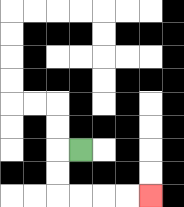{'start': '[3, 6]', 'end': '[6, 8]', 'path_directions': 'L,D,D,R,R,R,R', 'path_coordinates': '[[3, 6], [2, 6], [2, 7], [2, 8], [3, 8], [4, 8], [5, 8], [6, 8]]'}